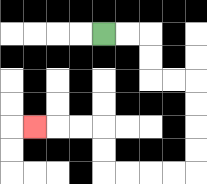{'start': '[4, 1]', 'end': '[1, 5]', 'path_directions': 'R,R,D,D,R,R,D,D,D,D,L,L,L,L,U,U,L,L,L', 'path_coordinates': '[[4, 1], [5, 1], [6, 1], [6, 2], [6, 3], [7, 3], [8, 3], [8, 4], [8, 5], [8, 6], [8, 7], [7, 7], [6, 7], [5, 7], [4, 7], [4, 6], [4, 5], [3, 5], [2, 5], [1, 5]]'}